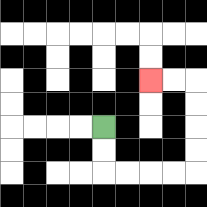{'start': '[4, 5]', 'end': '[6, 3]', 'path_directions': 'D,D,R,R,R,R,U,U,U,U,L,L', 'path_coordinates': '[[4, 5], [4, 6], [4, 7], [5, 7], [6, 7], [7, 7], [8, 7], [8, 6], [8, 5], [8, 4], [8, 3], [7, 3], [6, 3]]'}